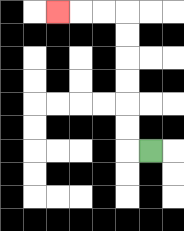{'start': '[6, 6]', 'end': '[2, 0]', 'path_directions': 'L,U,U,U,U,U,U,L,L,L', 'path_coordinates': '[[6, 6], [5, 6], [5, 5], [5, 4], [5, 3], [5, 2], [5, 1], [5, 0], [4, 0], [3, 0], [2, 0]]'}